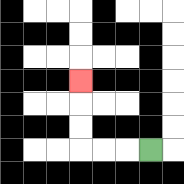{'start': '[6, 6]', 'end': '[3, 3]', 'path_directions': 'L,L,L,U,U,U', 'path_coordinates': '[[6, 6], [5, 6], [4, 6], [3, 6], [3, 5], [3, 4], [3, 3]]'}